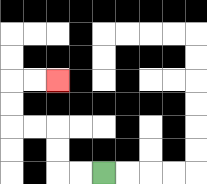{'start': '[4, 7]', 'end': '[2, 3]', 'path_directions': 'L,L,U,U,L,L,U,U,R,R', 'path_coordinates': '[[4, 7], [3, 7], [2, 7], [2, 6], [2, 5], [1, 5], [0, 5], [0, 4], [0, 3], [1, 3], [2, 3]]'}